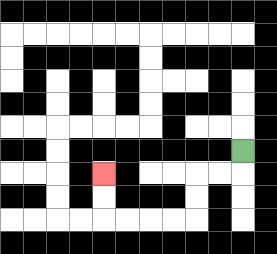{'start': '[10, 6]', 'end': '[4, 7]', 'path_directions': 'D,L,L,D,D,L,L,L,L,U,U', 'path_coordinates': '[[10, 6], [10, 7], [9, 7], [8, 7], [8, 8], [8, 9], [7, 9], [6, 9], [5, 9], [4, 9], [4, 8], [4, 7]]'}